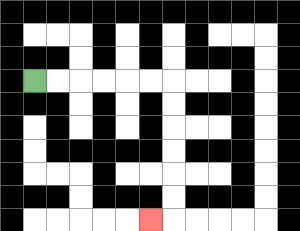{'start': '[1, 3]', 'end': '[6, 9]', 'path_directions': 'R,R,R,R,R,R,D,D,D,D,D,D,L', 'path_coordinates': '[[1, 3], [2, 3], [3, 3], [4, 3], [5, 3], [6, 3], [7, 3], [7, 4], [7, 5], [7, 6], [7, 7], [7, 8], [7, 9], [6, 9]]'}